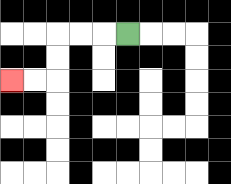{'start': '[5, 1]', 'end': '[0, 3]', 'path_directions': 'L,L,L,D,D,L,L', 'path_coordinates': '[[5, 1], [4, 1], [3, 1], [2, 1], [2, 2], [2, 3], [1, 3], [0, 3]]'}